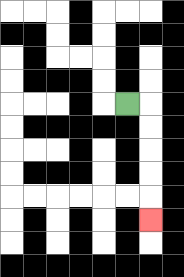{'start': '[5, 4]', 'end': '[6, 9]', 'path_directions': 'R,D,D,D,D,D', 'path_coordinates': '[[5, 4], [6, 4], [6, 5], [6, 6], [6, 7], [6, 8], [6, 9]]'}